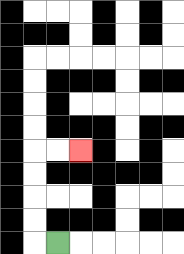{'start': '[2, 10]', 'end': '[3, 6]', 'path_directions': 'L,U,U,U,U,R,R', 'path_coordinates': '[[2, 10], [1, 10], [1, 9], [1, 8], [1, 7], [1, 6], [2, 6], [3, 6]]'}